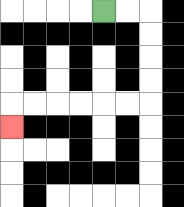{'start': '[4, 0]', 'end': '[0, 5]', 'path_directions': 'R,R,D,D,D,D,L,L,L,L,L,L,D', 'path_coordinates': '[[4, 0], [5, 0], [6, 0], [6, 1], [6, 2], [6, 3], [6, 4], [5, 4], [4, 4], [3, 4], [2, 4], [1, 4], [0, 4], [0, 5]]'}